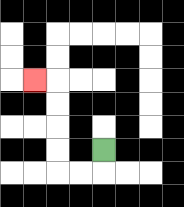{'start': '[4, 6]', 'end': '[1, 3]', 'path_directions': 'D,L,L,U,U,U,U,L', 'path_coordinates': '[[4, 6], [4, 7], [3, 7], [2, 7], [2, 6], [2, 5], [2, 4], [2, 3], [1, 3]]'}